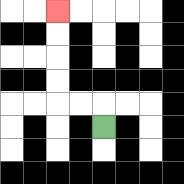{'start': '[4, 5]', 'end': '[2, 0]', 'path_directions': 'U,L,L,U,U,U,U', 'path_coordinates': '[[4, 5], [4, 4], [3, 4], [2, 4], [2, 3], [2, 2], [2, 1], [2, 0]]'}